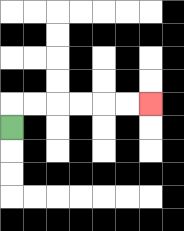{'start': '[0, 5]', 'end': '[6, 4]', 'path_directions': 'U,R,R,R,R,R,R', 'path_coordinates': '[[0, 5], [0, 4], [1, 4], [2, 4], [3, 4], [4, 4], [5, 4], [6, 4]]'}